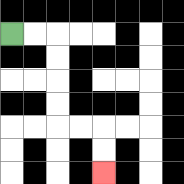{'start': '[0, 1]', 'end': '[4, 7]', 'path_directions': 'R,R,D,D,D,D,R,R,D,D', 'path_coordinates': '[[0, 1], [1, 1], [2, 1], [2, 2], [2, 3], [2, 4], [2, 5], [3, 5], [4, 5], [4, 6], [4, 7]]'}